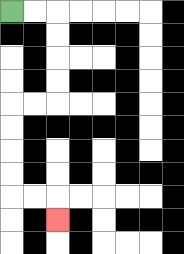{'start': '[0, 0]', 'end': '[2, 9]', 'path_directions': 'R,R,D,D,D,D,L,L,D,D,D,D,R,R,D', 'path_coordinates': '[[0, 0], [1, 0], [2, 0], [2, 1], [2, 2], [2, 3], [2, 4], [1, 4], [0, 4], [0, 5], [0, 6], [0, 7], [0, 8], [1, 8], [2, 8], [2, 9]]'}